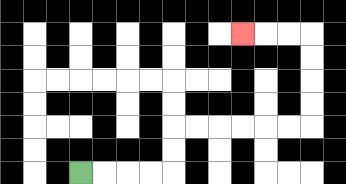{'start': '[3, 7]', 'end': '[10, 1]', 'path_directions': 'R,R,R,R,U,U,R,R,R,R,R,R,U,U,U,U,L,L,L', 'path_coordinates': '[[3, 7], [4, 7], [5, 7], [6, 7], [7, 7], [7, 6], [7, 5], [8, 5], [9, 5], [10, 5], [11, 5], [12, 5], [13, 5], [13, 4], [13, 3], [13, 2], [13, 1], [12, 1], [11, 1], [10, 1]]'}